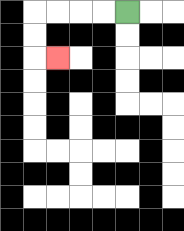{'start': '[5, 0]', 'end': '[2, 2]', 'path_directions': 'L,L,L,L,D,D,R', 'path_coordinates': '[[5, 0], [4, 0], [3, 0], [2, 0], [1, 0], [1, 1], [1, 2], [2, 2]]'}